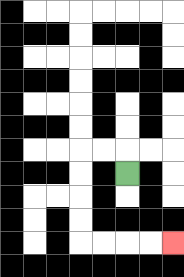{'start': '[5, 7]', 'end': '[7, 10]', 'path_directions': 'U,L,L,D,D,D,D,R,R,R,R', 'path_coordinates': '[[5, 7], [5, 6], [4, 6], [3, 6], [3, 7], [3, 8], [3, 9], [3, 10], [4, 10], [5, 10], [6, 10], [7, 10]]'}